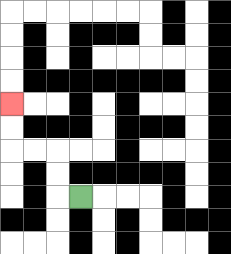{'start': '[3, 8]', 'end': '[0, 4]', 'path_directions': 'L,U,U,L,L,U,U', 'path_coordinates': '[[3, 8], [2, 8], [2, 7], [2, 6], [1, 6], [0, 6], [0, 5], [0, 4]]'}